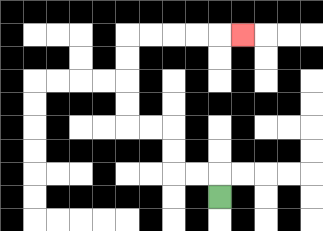{'start': '[9, 8]', 'end': '[10, 1]', 'path_directions': 'U,L,L,U,U,L,L,U,U,U,U,R,R,R,R,R', 'path_coordinates': '[[9, 8], [9, 7], [8, 7], [7, 7], [7, 6], [7, 5], [6, 5], [5, 5], [5, 4], [5, 3], [5, 2], [5, 1], [6, 1], [7, 1], [8, 1], [9, 1], [10, 1]]'}